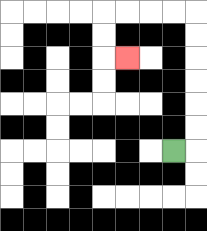{'start': '[7, 6]', 'end': '[5, 2]', 'path_directions': 'R,U,U,U,U,U,U,L,L,L,L,D,D,R', 'path_coordinates': '[[7, 6], [8, 6], [8, 5], [8, 4], [8, 3], [8, 2], [8, 1], [8, 0], [7, 0], [6, 0], [5, 0], [4, 0], [4, 1], [4, 2], [5, 2]]'}